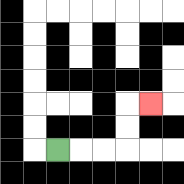{'start': '[2, 6]', 'end': '[6, 4]', 'path_directions': 'R,R,R,U,U,R', 'path_coordinates': '[[2, 6], [3, 6], [4, 6], [5, 6], [5, 5], [5, 4], [6, 4]]'}